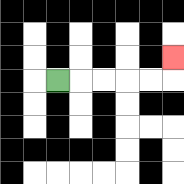{'start': '[2, 3]', 'end': '[7, 2]', 'path_directions': 'R,R,R,R,R,U', 'path_coordinates': '[[2, 3], [3, 3], [4, 3], [5, 3], [6, 3], [7, 3], [7, 2]]'}